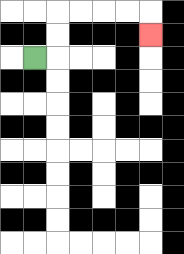{'start': '[1, 2]', 'end': '[6, 1]', 'path_directions': 'R,U,U,R,R,R,R,D', 'path_coordinates': '[[1, 2], [2, 2], [2, 1], [2, 0], [3, 0], [4, 0], [5, 0], [6, 0], [6, 1]]'}